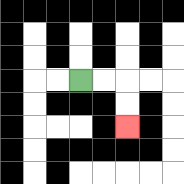{'start': '[3, 3]', 'end': '[5, 5]', 'path_directions': 'R,R,D,D', 'path_coordinates': '[[3, 3], [4, 3], [5, 3], [5, 4], [5, 5]]'}